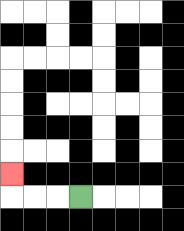{'start': '[3, 8]', 'end': '[0, 7]', 'path_directions': 'L,L,L,U', 'path_coordinates': '[[3, 8], [2, 8], [1, 8], [0, 8], [0, 7]]'}